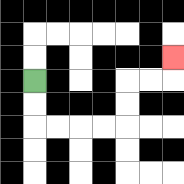{'start': '[1, 3]', 'end': '[7, 2]', 'path_directions': 'D,D,R,R,R,R,U,U,R,R,U', 'path_coordinates': '[[1, 3], [1, 4], [1, 5], [2, 5], [3, 5], [4, 5], [5, 5], [5, 4], [5, 3], [6, 3], [7, 3], [7, 2]]'}